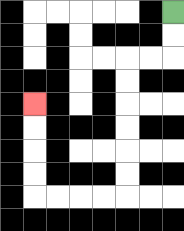{'start': '[7, 0]', 'end': '[1, 4]', 'path_directions': 'D,D,L,L,D,D,D,D,D,D,L,L,L,L,U,U,U,U', 'path_coordinates': '[[7, 0], [7, 1], [7, 2], [6, 2], [5, 2], [5, 3], [5, 4], [5, 5], [5, 6], [5, 7], [5, 8], [4, 8], [3, 8], [2, 8], [1, 8], [1, 7], [1, 6], [1, 5], [1, 4]]'}